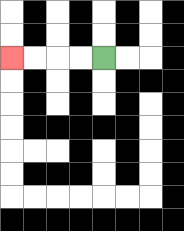{'start': '[4, 2]', 'end': '[0, 2]', 'path_directions': 'L,L,L,L', 'path_coordinates': '[[4, 2], [3, 2], [2, 2], [1, 2], [0, 2]]'}